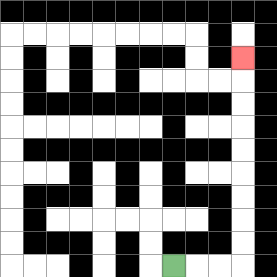{'start': '[7, 11]', 'end': '[10, 2]', 'path_directions': 'R,R,R,U,U,U,U,U,U,U,U,U', 'path_coordinates': '[[7, 11], [8, 11], [9, 11], [10, 11], [10, 10], [10, 9], [10, 8], [10, 7], [10, 6], [10, 5], [10, 4], [10, 3], [10, 2]]'}